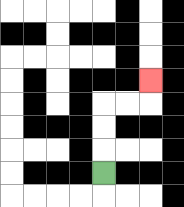{'start': '[4, 7]', 'end': '[6, 3]', 'path_directions': 'U,U,U,R,R,U', 'path_coordinates': '[[4, 7], [4, 6], [4, 5], [4, 4], [5, 4], [6, 4], [6, 3]]'}